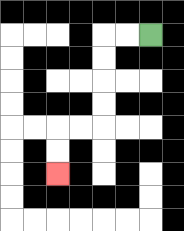{'start': '[6, 1]', 'end': '[2, 7]', 'path_directions': 'L,L,D,D,D,D,L,L,D,D', 'path_coordinates': '[[6, 1], [5, 1], [4, 1], [4, 2], [4, 3], [4, 4], [4, 5], [3, 5], [2, 5], [2, 6], [2, 7]]'}